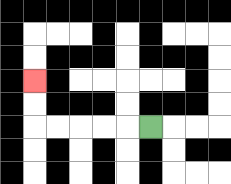{'start': '[6, 5]', 'end': '[1, 3]', 'path_directions': 'L,L,L,L,L,U,U', 'path_coordinates': '[[6, 5], [5, 5], [4, 5], [3, 5], [2, 5], [1, 5], [1, 4], [1, 3]]'}